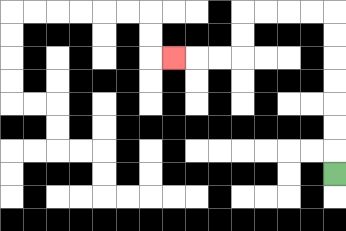{'start': '[14, 7]', 'end': '[7, 2]', 'path_directions': 'U,U,U,U,U,U,U,L,L,L,L,D,D,L,L,L', 'path_coordinates': '[[14, 7], [14, 6], [14, 5], [14, 4], [14, 3], [14, 2], [14, 1], [14, 0], [13, 0], [12, 0], [11, 0], [10, 0], [10, 1], [10, 2], [9, 2], [8, 2], [7, 2]]'}